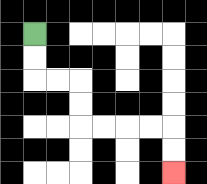{'start': '[1, 1]', 'end': '[7, 7]', 'path_directions': 'D,D,R,R,D,D,R,R,R,R,D,D', 'path_coordinates': '[[1, 1], [1, 2], [1, 3], [2, 3], [3, 3], [3, 4], [3, 5], [4, 5], [5, 5], [6, 5], [7, 5], [7, 6], [7, 7]]'}